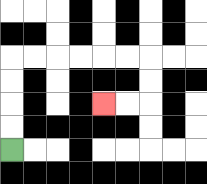{'start': '[0, 6]', 'end': '[4, 4]', 'path_directions': 'U,U,U,U,R,R,R,R,R,R,D,D,L,L', 'path_coordinates': '[[0, 6], [0, 5], [0, 4], [0, 3], [0, 2], [1, 2], [2, 2], [3, 2], [4, 2], [5, 2], [6, 2], [6, 3], [6, 4], [5, 4], [4, 4]]'}